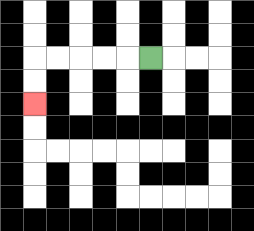{'start': '[6, 2]', 'end': '[1, 4]', 'path_directions': 'L,L,L,L,L,D,D', 'path_coordinates': '[[6, 2], [5, 2], [4, 2], [3, 2], [2, 2], [1, 2], [1, 3], [1, 4]]'}